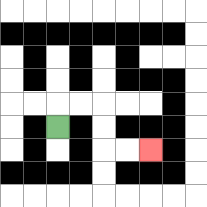{'start': '[2, 5]', 'end': '[6, 6]', 'path_directions': 'U,R,R,D,D,R,R', 'path_coordinates': '[[2, 5], [2, 4], [3, 4], [4, 4], [4, 5], [4, 6], [5, 6], [6, 6]]'}